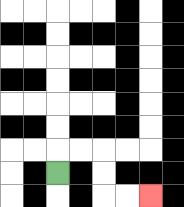{'start': '[2, 7]', 'end': '[6, 8]', 'path_directions': 'U,R,R,D,D,R,R', 'path_coordinates': '[[2, 7], [2, 6], [3, 6], [4, 6], [4, 7], [4, 8], [5, 8], [6, 8]]'}